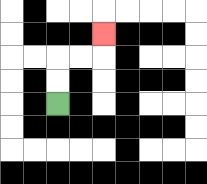{'start': '[2, 4]', 'end': '[4, 1]', 'path_directions': 'U,U,R,R,U', 'path_coordinates': '[[2, 4], [2, 3], [2, 2], [3, 2], [4, 2], [4, 1]]'}